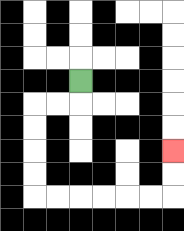{'start': '[3, 3]', 'end': '[7, 6]', 'path_directions': 'D,L,L,D,D,D,D,R,R,R,R,R,R,U,U', 'path_coordinates': '[[3, 3], [3, 4], [2, 4], [1, 4], [1, 5], [1, 6], [1, 7], [1, 8], [2, 8], [3, 8], [4, 8], [5, 8], [6, 8], [7, 8], [7, 7], [7, 6]]'}